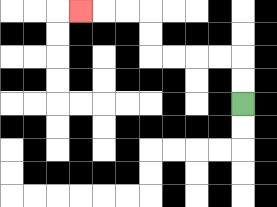{'start': '[10, 4]', 'end': '[3, 0]', 'path_directions': 'U,U,L,L,L,L,U,U,L,L,L', 'path_coordinates': '[[10, 4], [10, 3], [10, 2], [9, 2], [8, 2], [7, 2], [6, 2], [6, 1], [6, 0], [5, 0], [4, 0], [3, 0]]'}